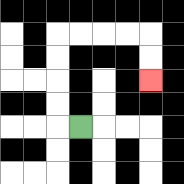{'start': '[3, 5]', 'end': '[6, 3]', 'path_directions': 'L,U,U,U,U,R,R,R,R,D,D', 'path_coordinates': '[[3, 5], [2, 5], [2, 4], [2, 3], [2, 2], [2, 1], [3, 1], [4, 1], [5, 1], [6, 1], [6, 2], [6, 3]]'}